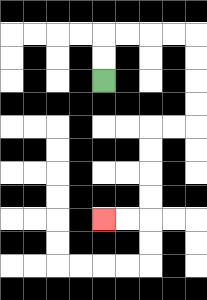{'start': '[4, 3]', 'end': '[4, 9]', 'path_directions': 'U,U,R,R,R,R,D,D,D,D,L,L,D,D,D,D,L,L', 'path_coordinates': '[[4, 3], [4, 2], [4, 1], [5, 1], [6, 1], [7, 1], [8, 1], [8, 2], [8, 3], [8, 4], [8, 5], [7, 5], [6, 5], [6, 6], [6, 7], [6, 8], [6, 9], [5, 9], [4, 9]]'}